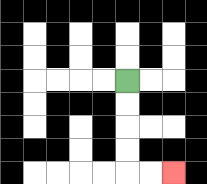{'start': '[5, 3]', 'end': '[7, 7]', 'path_directions': 'D,D,D,D,R,R', 'path_coordinates': '[[5, 3], [5, 4], [5, 5], [5, 6], [5, 7], [6, 7], [7, 7]]'}